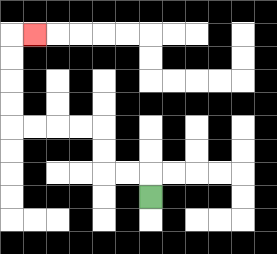{'start': '[6, 8]', 'end': '[1, 1]', 'path_directions': 'U,L,L,U,U,L,L,L,L,U,U,U,U,R', 'path_coordinates': '[[6, 8], [6, 7], [5, 7], [4, 7], [4, 6], [4, 5], [3, 5], [2, 5], [1, 5], [0, 5], [0, 4], [0, 3], [0, 2], [0, 1], [1, 1]]'}